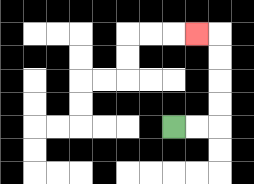{'start': '[7, 5]', 'end': '[8, 1]', 'path_directions': 'R,R,U,U,U,U,L', 'path_coordinates': '[[7, 5], [8, 5], [9, 5], [9, 4], [9, 3], [9, 2], [9, 1], [8, 1]]'}